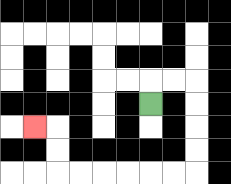{'start': '[6, 4]', 'end': '[1, 5]', 'path_directions': 'U,R,R,D,D,D,D,L,L,L,L,L,L,U,U,L', 'path_coordinates': '[[6, 4], [6, 3], [7, 3], [8, 3], [8, 4], [8, 5], [8, 6], [8, 7], [7, 7], [6, 7], [5, 7], [4, 7], [3, 7], [2, 7], [2, 6], [2, 5], [1, 5]]'}